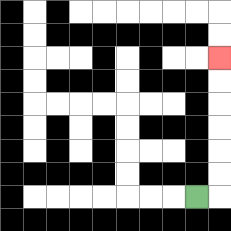{'start': '[8, 8]', 'end': '[9, 2]', 'path_directions': 'R,U,U,U,U,U,U', 'path_coordinates': '[[8, 8], [9, 8], [9, 7], [9, 6], [9, 5], [9, 4], [9, 3], [9, 2]]'}